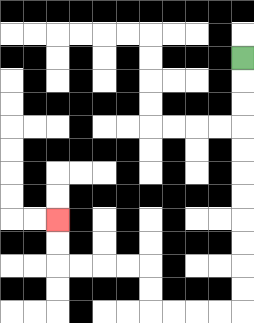{'start': '[10, 2]', 'end': '[2, 9]', 'path_directions': 'D,D,D,D,D,D,D,D,D,D,D,L,L,L,L,U,U,L,L,L,L,U,U', 'path_coordinates': '[[10, 2], [10, 3], [10, 4], [10, 5], [10, 6], [10, 7], [10, 8], [10, 9], [10, 10], [10, 11], [10, 12], [10, 13], [9, 13], [8, 13], [7, 13], [6, 13], [6, 12], [6, 11], [5, 11], [4, 11], [3, 11], [2, 11], [2, 10], [2, 9]]'}